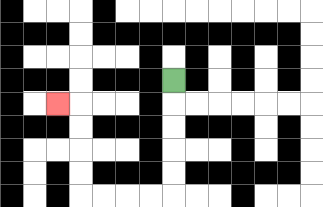{'start': '[7, 3]', 'end': '[2, 4]', 'path_directions': 'D,D,D,D,D,L,L,L,L,U,U,U,U,L', 'path_coordinates': '[[7, 3], [7, 4], [7, 5], [7, 6], [7, 7], [7, 8], [6, 8], [5, 8], [4, 8], [3, 8], [3, 7], [3, 6], [3, 5], [3, 4], [2, 4]]'}